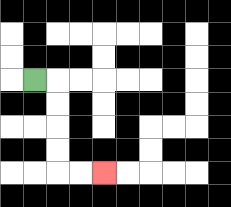{'start': '[1, 3]', 'end': '[4, 7]', 'path_directions': 'R,D,D,D,D,R,R', 'path_coordinates': '[[1, 3], [2, 3], [2, 4], [2, 5], [2, 6], [2, 7], [3, 7], [4, 7]]'}